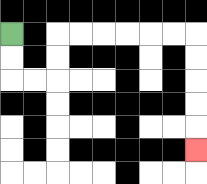{'start': '[0, 1]', 'end': '[8, 6]', 'path_directions': 'D,D,R,R,U,U,R,R,R,R,R,R,D,D,D,D,D', 'path_coordinates': '[[0, 1], [0, 2], [0, 3], [1, 3], [2, 3], [2, 2], [2, 1], [3, 1], [4, 1], [5, 1], [6, 1], [7, 1], [8, 1], [8, 2], [8, 3], [8, 4], [8, 5], [8, 6]]'}